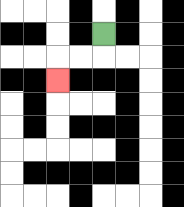{'start': '[4, 1]', 'end': '[2, 3]', 'path_directions': 'D,L,L,D', 'path_coordinates': '[[4, 1], [4, 2], [3, 2], [2, 2], [2, 3]]'}